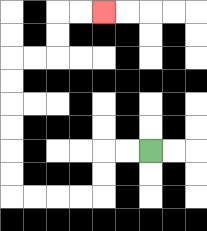{'start': '[6, 6]', 'end': '[4, 0]', 'path_directions': 'L,L,D,D,L,L,L,L,U,U,U,U,U,U,R,R,U,U,R,R', 'path_coordinates': '[[6, 6], [5, 6], [4, 6], [4, 7], [4, 8], [3, 8], [2, 8], [1, 8], [0, 8], [0, 7], [0, 6], [0, 5], [0, 4], [0, 3], [0, 2], [1, 2], [2, 2], [2, 1], [2, 0], [3, 0], [4, 0]]'}